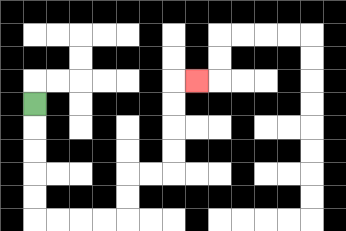{'start': '[1, 4]', 'end': '[8, 3]', 'path_directions': 'D,D,D,D,D,R,R,R,R,U,U,R,R,U,U,U,U,R', 'path_coordinates': '[[1, 4], [1, 5], [1, 6], [1, 7], [1, 8], [1, 9], [2, 9], [3, 9], [4, 9], [5, 9], [5, 8], [5, 7], [6, 7], [7, 7], [7, 6], [7, 5], [7, 4], [7, 3], [8, 3]]'}